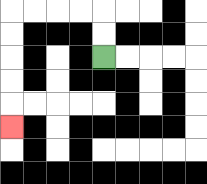{'start': '[4, 2]', 'end': '[0, 5]', 'path_directions': 'U,U,L,L,L,L,D,D,D,D,D', 'path_coordinates': '[[4, 2], [4, 1], [4, 0], [3, 0], [2, 0], [1, 0], [0, 0], [0, 1], [0, 2], [0, 3], [0, 4], [0, 5]]'}